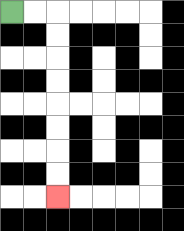{'start': '[0, 0]', 'end': '[2, 8]', 'path_directions': 'R,R,D,D,D,D,D,D,D,D', 'path_coordinates': '[[0, 0], [1, 0], [2, 0], [2, 1], [2, 2], [2, 3], [2, 4], [2, 5], [2, 6], [2, 7], [2, 8]]'}